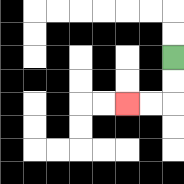{'start': '[7, 2]', 'end': '[5, 4]', 'path_directions': 'D,D,L,L', 'path_coordinates': '[[7, 2], [7, 3], [7, 4], [6, 4], [5, 4]]'}